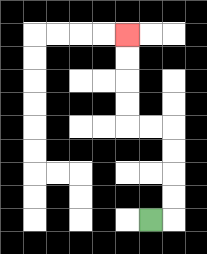{'start': '[6, 9]', 'end': '[5, 1]', 'path_directions': 'R,U,U,U,U,L,L,U,U,U,U', 'path_coordinates': '[[6, 9], [7, 9], [7, 8], [7, 7], [7, 6], [7, 5], [6, 5], [5, 5], [5, 4], [5, 3], [5, 2], [5, 1]]'}